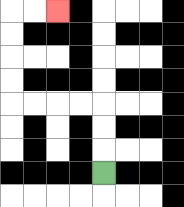{'start': '[4, 7]', 'end': '[2, 0]', 'path_directions': 'U,U,U,L,L,L,L,U,U,U,U,R,R', 'path_coordinates': '[[4, 7], [4, 6], [4, 5], [4, 4], [3, 4], [2, 4], [1, 4], [0, 4], [0, 3], [0, 2], [0, 1], [0, 0], [1, 0], [2, 0]]'}